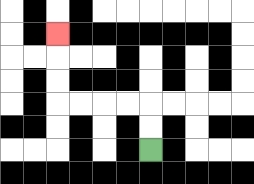{'start': '[6, 6]', 'end': '[2, 1]', 'path_directions': 'U,U,L,L,L,L,U,U,U', 'path_coordinates': '[[6, 6], [6, 5], [6, 4], [5, 4], [4, 4], [3, 4], [2, 4], [2, 3], [2, 2], [2, 1]]'}